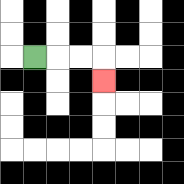{'start': '[1, 2]', 'end': '[4, 3]', 'path_directions': 'R,R,R,D', 'path_coordinates': '[[1, 2], [2, 2], [3, 2], [4, 2], [4, 3]]'}